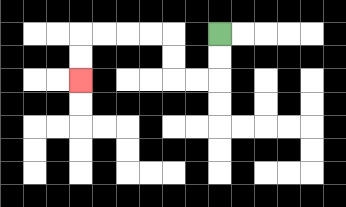{'start': '[9, 1]', 'end': '[3, 3]', 'path_directions': 'D,D,L,L,U,U,L,L,L,L,D,D', 'path_coordinates': '[[9, 1], [9, 2], [9, 3], [8, 3], [7, 3], [7, 2], [7, 1], [6, 1], [5, 1], [4, 1], [3, 1], [3, 2], [3, 3]]'}